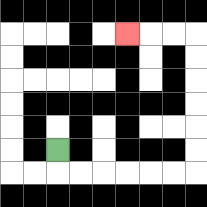{'start': '[2, 6]', 'end': '[5, 1]', 'path_directions': 'D,R,R,R,R,R,R,U,U,U,U,U,U,L,L,L', 'path_coordinates': '[[2, 6], [2, 7], [3, 7], [4, 7], [5, 7], [6, 7], [7, 7], [8, 7], [8, 6], [8, 5], [8, 4], [8, 3], [8, 2], [8, 1], [7, 1], [6, 1], [5, 1]]'}